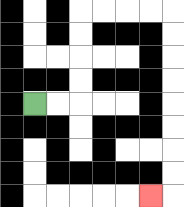{'start': '[1, 4]', 'end': '[6, 8]', 'path_directions': 'R,R,U,U,U,U,R,R,R,R,D,D,D,D,D,D,D,D,L', 'path_coordinates': '[[1, 4], [2, 4], [3, 4], [3, 3], [3, 2], [3, 1], [3, 0], [4, 0], [5, 0], [6, 0], [7, 0], [7, 1], [7, 2], [7, 3], [7, 4], [7, 5], [7, 6], [7, 7], [7, 8], [6, 8]]'}